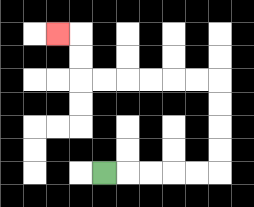{'start': '[4, 7]', 'end': '[2, 1]', 'path_directions': 'R,R,R,R,R,U,U,U,U,L,L,L,L,L,L,U,U,L', 'path_coordinates': '[[4, 7], [5, 7], [6, 7], [7, 7], [8, 7], [9, 7], [9, 6], [9, 5], [9, 4], [9, 3], [8, 3], [7, 3], [6, 3], [5, 3], [4, 3], [3, 3], [3, 2], [3, 1], [2, 1]]'}